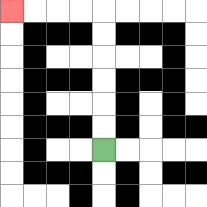{'start': '[4, 6]', 'end': '[0, 0]', 'path_directions': 'U,U,U,U,U,U,L,L,L,L', 'path_coordinates': '[[4, 6], [4, 5], [4, 4], [4, 3], [4, 2], [4, 1], [4, 0], [3, 0], [2, 0], [1, 0], [0, 0]]'}